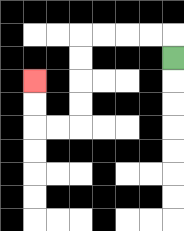{'start': '[7, 2]', 'end': '[1, 3]', 'path_directions': 'U,L,L,L,L,D,D,D,D,L,L,U,U', 'path_coordinates': '[[7, 2], [7, 1], [6, 1], [5, 1], [4, 1], [3, 1], [3, 2], [3, 3], [3, 4], [3, 5], [2, 5], [1, 5], [1, 4], [1, 3]]'}